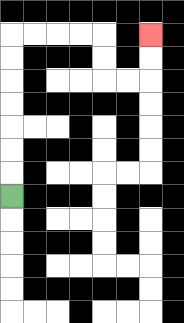{'start': '[0, 8]', 'end': '[6, 1]', 'path_directions': 'U,U,U,U,U,U,U,R,R,R,R,D,D,R,R,U,U', 'path_coordinates': '[[0, 8], [0, 7], [0, 6], [0, 5], [0, 4], [0, 3], [0, 2], [0, 1], [1, 1], [2, 1], [3, 1], [4, 1], [4, 2], [4, 3], [5, 3], [6, 3], [6, 2], [6, 1]]'}